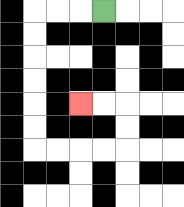{'start': '[4, 0]', 'end': '[3, 4]', 'path_directions': 'L,L,L,D,D,D,D,D,D,R,R,R,R,U,U,L,L', 'path_coordinates': '[[4, 0], [3, 0], [2, 0], [1, 0], [1, 1], [1, 2], [1, 3], [1, 4], [1, 5], [1, 6], [2, 6], [3, 6], [4, 6], [5, 6], [5, 5], [5, 4], [4, 4], [3, 4]]'}